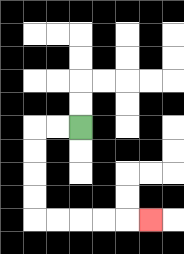{'start': '[3, 5]', 'end': '[6, 9]', 'path_directions': 'L,L,D,D,D,D,R,R,R,R,R', 'path_coordinates': '[[3, 5], [2, 5], [1, 5], [1, 6], [1, 7], [1, 8], [1, 9], [2, 9], [3, 9], [4, 9], [5, 9], [6, 9]]'}